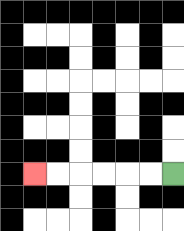{'start': '[7, 7]', 'end': '[1, 7]', 'path_directions': 'L,L,L,L,L,L', 'path_coordinates': '[[7, 7], [6, 7], [5, 7], [4, 7], [3, 7], [2, 7], [1, 7]]'}